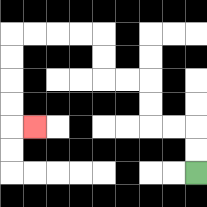{'start': '[8, 7]', 'end': '[1, 5]', 'path_directions': 'U,U,L,L,U,U,L,L,U,U,L,L,L,L,D,D,D,D,R', 'path_coordinates': '[[8, 7], [8, 6], [8, 5], [7, 5], [6, 5], [6, 4], [6, 3], [5, 3], [4, 3], [4, 2], [4, 1], [3, 1], [2, 1], [1, 1], [0, 1], [0, 2], [0, 3], [0, 4], [0, 5], [1, 5]]'}